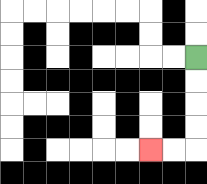{'start': '[8, 2]', 'end': '[6, 6]', 'path_directions': 'D,D,D,D,L,L', 'path_coordinates': '[[8, 2], [8, 3], [8, 4], [8, 5], [8, 6], [7, 6], [6, 6]]'}